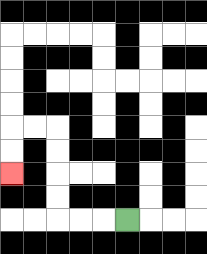{'start': '[5, 9]', 'end': '[0, 7]', 'path_directions': 'L,L,L,U,U,U,U,L,L,D,D', 'path_coordinates': '[[5, 9], [4, 9], [3, 9], [2, 9], [2, 8], [2, 7], [2, 6], [2, 5], [1, 5], [0, 5], [0, 6], [0, 7]]'}